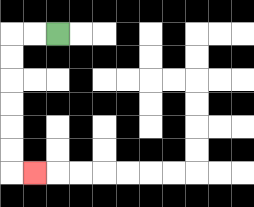{'start': '[2, 1]', 'end': '[1, 7]', 'path_directions': 'L,L,D,D,D,D,D,D,R', 'path_coordinates': '[[2, 1], [1, 1], [0, 1], [0, 2], [0, 3], [0, 4], [0, 5], [0, 6], [0, 7], [1, 7]]'}